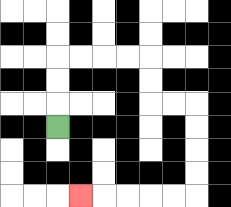{'start': '[2, 5]', 'end': '[3, 8]', 'path_directions': 'U,U,U,R,R,R,R,D,D,R,R,D,D,D,D,L,L,L,L,L', 'path_coordinates': '[[2, 5], [2, 4], [2, 3], [2, 2], [3, 2], [4, 2], [5, 2], [6, 2], [6, 3], [6, 4], [7, 4], [8, 4], [8, 5], [8, 6], [8, 7], [8, 8], [7, 8], [6, 8], [5, 8], [4, 8], [3, 8]]'}